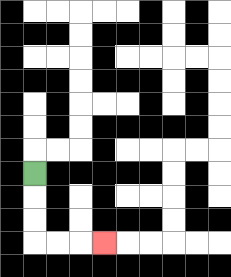{'start': '[1, 7]', 'end': '[4, 10]', 'path_directions': 'D,D,D,R,R,R', 'path_coordinates': '[[1, 7], [1, 8], [1, 9], [1, 10], [2, 10], [3, 10], [4, 10]]'}